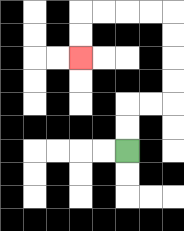{'start': '[5, 6]', 'end': '[3, 2]', 'path_directions': 'U,U,R,R,U,U,U,U,L,L,L,L,D,D', 'path_coordinates': '[[5, 6], [5, 5], [5, 4], [6, 4], [7, 4], [7, 3], [7, 2], [7, 1], [7, 0], [6, 0], [5, 0], [4, 0], [3, 0], [3, 1], [3, 2]]'}